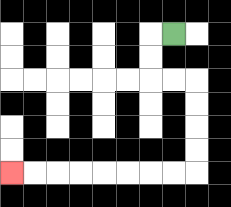{'start': '[7, 1]', 'end': '[0, 7]', 'path_directions': 'L,D,D,R,R,D,D,D,D,L,L,L,L,L,L,L,L', 'path_coordinates': '[[7, 1], [6, 1], [6, 2], [6, 3], [7, 3], [8, 3], [8, 4], [8, 5], [8, 6], [8, 7], [7, 7], [6, 7], [5, 7], [4, 7], [3, 7], [2, 7], [1, 7], [0, 7]]'}